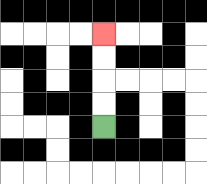{'start': '[4, 5]', 'end': '[4, 1]', 'path_directions': 'U,U,U,U', 'path_coordinates': '[[4, 5], [4, 4], [4, 3], [4, 2], [4, 1]]'}